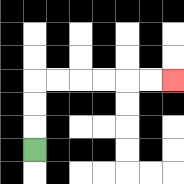{'start': '[1, 6]', 'end': '[7, 3]', 'path_directions': 'U,U,U,R,R,R,R,R,R', 'path_coordinates': '[[1, 6], [1, 5], [1, 4], [1, 3], [2, 3], [3, 3], [4, 3], [5, 3], [6, 3], [7, 3]]'}